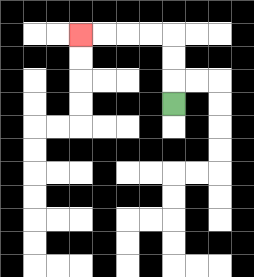{'start': '[7, 4]', 'end': '[3, 1]', 'path_directions': 'U,U,U,L,L,L,L', 'path_coordinates': '[[7, 4], [7, 3], [7, 2], [7, 1], [6, 1], [5, 1], [4, 1], [3, 1]]'}